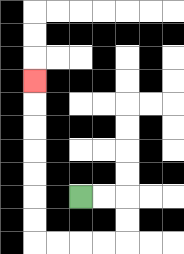{'start': '[3, 8]', 'end': '[1, 3]', 'path_directions': 'R,R,D,D,L,L,L,L,U,U,U,U,U,U,U', 'path_coordinates': '[[3, 8], [4, 8], [5, 8], [5, 9], [5, 10], [4, 10], [3, 10], [2, 10], [1, 10], [1, 9], [1, 8], [1, 7], [1, 6], [1, 5], [1, 4], [1, 3]]'}